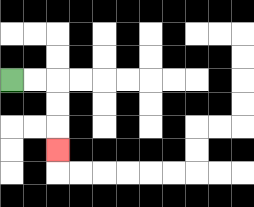{'start': '[0, 3]', 'end': '[2, 6]', 'path_directions': 'R,R,D,D,D', 'path_coordinates': '[[0, 3], [1, 3], [2, 3], [2, 4], [2, 5], [2, 6]]'}